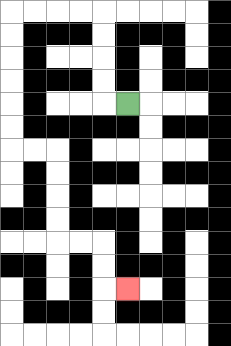{'start': '[5, 4]', 'end': '[5, 12]', 'path_directions': 'L,U,U,U,U,L,L,L,L,D,D,D,D,D,D,R,R,D,D,D,D,R,R,D,D,R', 'path_coordinates': '[[5, 4], [4, 4], [4, 3], [4, 2], [4, 1], [4, 0], [3, 0], [2, 0], [1, 0], [0, 0], [0, 1], [0, 2], [0, 3], [0, 4], [0, 5], [0, 6], [1, 6], [2, 6], [2, 7], [2, 8], [2, 9], [2, 10], [3, 10], [4, 10], [4, 11], [4, 12], [5, 12]]'}